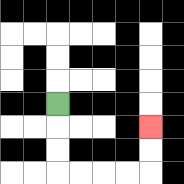{'start': '[2, 4]', 'end': '[6, 5]', 'path_directions': 'D,D,D,R,R,R,R,U,U', 'path_coordinates': '[[2, 4], [2, 5], [2, 6], [2, 7], [3, 7], [4, 7], [5, 7], [6, 7], [6, 6], [6, 5]]'}